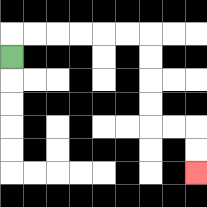{'start': '[0, 2]', 'end': '[8, 7]', 'path_directions': 'U,R,R,R,R,R,R,D,D,D,D,R,R,D,D', 'path_coordinates': '[[0, 2], [0, 1], [1, 1], [2, 1], [3, 1], [4, 1], [5, 1], [6, 1], [6, 2], [6, 3], [6, 4], [6, 5], [7, 5], [8, 5], [8, 6], [8, 7]]'}